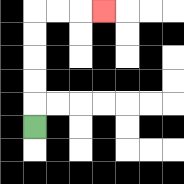{'start': '[1, 5]', 'end': '[4, 0]', 'path_directions': 'U,U,U,U,U,R,R,R', 'path_coordinates': '[[1, 5], [1, 4], [1, 3], [1, 2], [1, 1], [1, 0], [2, 0], [3, 0], [4, 0]]'}